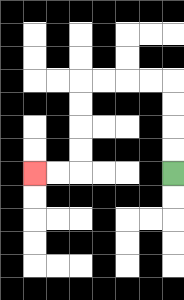{'start': '[7, 7]', 'end': '[1, 7]', 'path_directions': 'U,U,U,U,L,L,L,L,D,D,D,D,L,L', 'path_coordinates': '[[7, 7], [7, 6], [7, 5], [7, 4], [7, 3], [6, 3], [5, 3], [4, 3], [3, 3], [3, 4], [3, 5], [3, 6], [3, 7], [2, 7], [1, 7]]'}